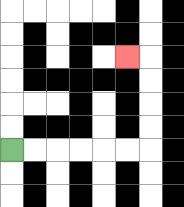{'start': '[0, 6]', 'end': '[5, 2]', 'path_directions': 'R,R,R,R,R,R,U,U,U,U,L', 'path_coordinates': '[[0, 6], [1, 6], [2, 6], [3, 6], [4, 6], [5, 6], [6, 6], [6, 5], [6, 4], [6, 3], [6, 2], [5, 2]]'}